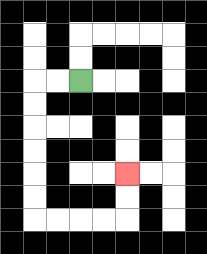{'start': '[3, 3]', 'end': '[5, 7]', 'path_directions': 'L,L,D,D,D,D,D,D,R,R,R,R,U,U', 'path_coordinates': '[[3, 3], [2, 3], [1, 3], [1, 4], [1, 5], [1, 6], [1, 7], [1, 8], [1, 9], [2, 9], [3, 9], [4, 9], [5, 9], [5, 8], [5, 7]]'}